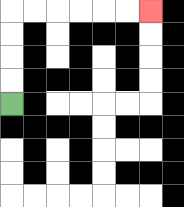{'start': '[0, 4]', 'end': '[6, 0]', 'path_directions': 'U,U,U,U,R,R,R,R,R,R', 'path_coordinates': '[[0, 4], [0, 3], [0, 2], [0, 1], [0, 0], [1, 0], [2, 0], [3, 0], [4, 0], [5, 0], [6, 0]]'}